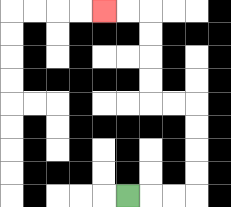{'start': '[5, 8]', 'end': '[4, 0]', 'path_directions': 'R,R,R,U,U,U,U,L,L,U,U,U,U,L,L', 'path_coordinates': '[[5, 8], [6, 8], [7, 8], [8, 8], [8, 7], [8, 6], [8, 5], [8, 4], [7, 4], [6, 4], [6, 3], [6, 2], [6, 1], [6, 0], [5, 0], [4, 0]]'}